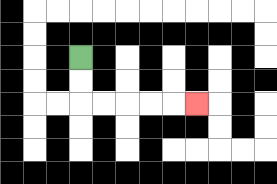{'start': '[3, 2]', 'end': '[8, 4]', 'path_directions': 'D,D,R,R,R,R,R', 'path_coordinates': '[[3, 2], [3, 3], [3, 4], [4, 4], [5, 4], [6, 4], [7, 4], [8, 4]]'}